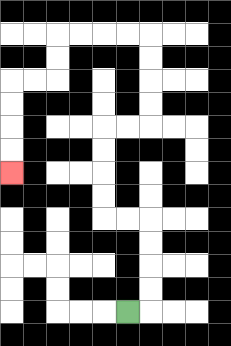{'start': '[5, 13]', 'end': '[0, 7]', 'path_directions': 'R,U,U,U,U,L,L,U,U,U,U,R,R,U,U,U,U,L,L,L,L,D,D,L,L,D,D,D,D', 'path_coordinates': '[[5, 13], [6, 13], [6, 12], [6, 11], [6, 10], [6, 9], [5, 9], [4, 9], [4, 8], [4, 7], [4, 6], [4, 5], [5, 5], [6, 5], [6, 4], [6, 3], [6, 2], [6, 1], [5, 1], [4, 1], [3, 1], [2, 1], [2, 2], [2, 3], [1, 3], [0, 3], [0, 4], [0, 5], [0, 6], [0, 7]]'}